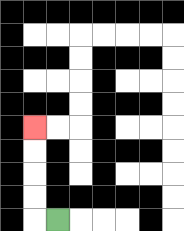{'start': '[2, 9]', 'end': '[1, 5]', 'path_directions': 'L,U,U,U,U', 'path_coordinates': '[[2, 9], [1, 9], [1, 8], [1, 7], [1, 6], [1, 5]]'}